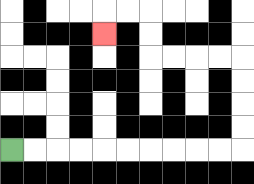{'start': '[0, 6]', 'end': '[4, 1]', 'path_directions': 'R,R,R,R,R,R,R,R,R,R,U,U,U,U,L,L,L,L,U,U,L,L,D', 'path_coordinates': '[[0, 6], [1, 6], [2, 6], [3, 6], [4, 6], [5, 6], [6, 6], [7, 6], [8, 6], [9, 6], [10, 6], [10, 5], [10, 4], [10, 3], [10, 2], [9, 2], [8, 2], [7, 2], [6, 2], [6, 1], [6, 0], [5, 0], [4, 0], [4, 1]]'}